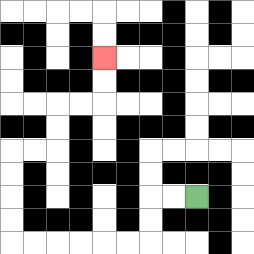{'start': '[8, 8]', 'end': '[4, 2]', 'path_directions': 'L,L,D,D,L,L,L,L,L,L,U,U,U,U,R,R,U,U,R,R,U,U', 'path_coordinates': '[[8, 8], [7, 8], [6, 8], [6, 9], [6, 10], [5, 10], [4, 10], [3, 10], [2, 10], [1, 10], [0, 10], [0, 9], [0, 8], [0, 7], [0, 6], [1, 6], [2, 6], [2, 5], [2, 4], [3, 4], [4, 4], [4, 3], [4, 2]]'}